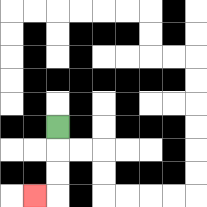{'start': '[2, 5]', 'end': '[1, 8]', 'path_directions': 'D,D,D,L', 'path_coordinates': '[[2, 5], [2, 6], [2, 7], [2, 8], [1, 8]]'}